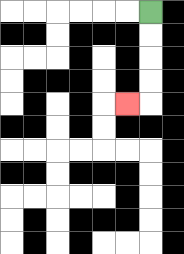{'start': '[6, 0]', 'end': '[5, 4]', 'path_directions': 'D,D,D,D,L', 'path_coordinates': '[[6, 0], [6, 1], [6, 2], [6, 3], [6, 4], [5, 4]]'}